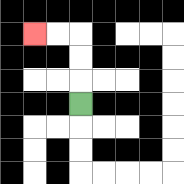{'start': '[3, 4]', 'end': '[1, 1]', 'path_directions': 'U,U,U,L,L', 'path_coordinates': '[[3, 4], [3, 3], [3, 2], [3, 1], [2, 1], [1, 1]]'}